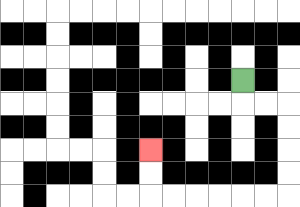{'start': '[10, 3]', 'end': '[6, 6]', 'path_directions': 'D,R,R,D,D,D,D,L,L,L,L,L,L,U,U', 'path_coordinates': '[[10, 3], [10, 4], [11, 4], [12, 4], [12, 5], [12, 6], [12, 7], [12, 8], [11, 8], [10, 8], [9, 8], [8, 8], [7, 8], [6, 8], [6, 7], [6, 6]]'}